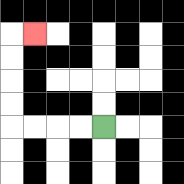{'start': '[4, 5]', 'end': '[1, 1]', 'path_directions': 'L,L,L,L,U,U,U,U,R', 'path_coordinates': '[[4, 5], [3, 5], [2, 5], [1, 5], [0, 5], [0, 4], [0, 3], [0, 2], [0, 1], [1, 1]]'}